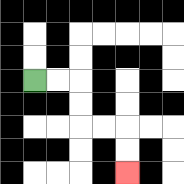{'start': '[1, 3]', 'end': '[5, 7]', 'path_directions': 'R,R,D,D,R,R,D,D', 'path_coordinates': '[[1, 3], [2, 3], [3, 3], [3, 4], [3, 5], [4, 5], [5, 5], [5, 6], [5, 7]]'}